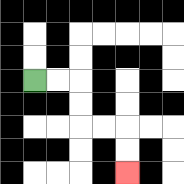{'start': '[1, 3]', 'end': '[5, 7]', 'path_directions': 'R,R,D,D,R,R,D,D', 'path_coordinates': '[[1, 3], [2, 3], [3, 3], [3, 4], [3, 5], [4, 5], [5, 5], [5, 6], [5, 7]]'}